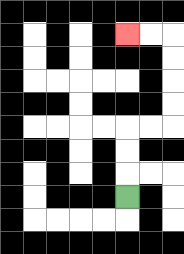{'start': '[5, 8]', 'end': '[5, 1]', 'path_directions': 'U,U,U,R,R,U,U,U,U,L,L', 'path_coordinates': '[[5, 8], [5, 7], [5, 6], [5, 5], [6, 5], [7, 5], [7, 4], [7, 3], [7, 2], [7, 1], [6, 1], [5, 1]]'}